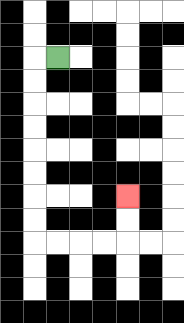{'start': '[2, 2]', 'end': '[5, 8]', 'path_directions': 'L,D,D,D,D,D,D,D,D,R,R,R,R,U,U', 'path_coordinates': '[[2, 2], [1, 2], [1, 3], [1, 4], [1, 5], [1, 6], [1, 7], [1, 8], [1, 9], [1, 10], [2, 10], [3, 10], [4, 10], [5, 10], [5, 9], [5, 8]]'}